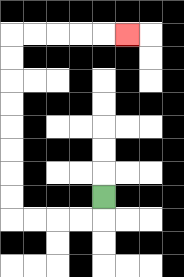{'start': '[4, 8]', 'end': '[5, 1]', 'path_directions': 'D,L,L,L,L,U,U,U,U,U,U,U,U,R,R,R,R,R', 'path_coordinates': '[[4, 8], [4, 9], [3, 9], [2, 9], [1, 9], [0, 9], [0, 8], [0, 7], [0, 6], [0, 5], [0, 4], [0, 3], [0, 2], [0, 1], [1, 1], [2, 1], [3, 1], [4, 1], [5, 1]]'}